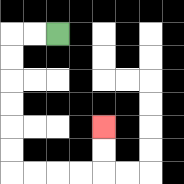{'start': '[2, 1]', 'end': '[4, 5]', 'path_directions': 'L,L,D,D,D,D,D,D,R,R,R,R,U,U', 'path_coordinates': '[[2, 1], [1, 1], [0, 1], [0, 2], [0, 3], [0, 4], [0, 5], [0, 6], [0, 7], [1, 7], [2, 7], [3, 7], [4, 7], [4, 6], [4, 5]]'}